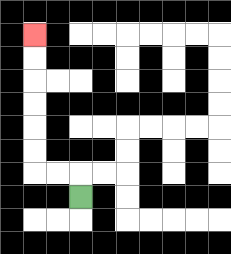{'start': '[3, 8]', 'end': '[1, 1]', 'path_directions': 'U,L,L,U,U,U,U,U,U', 'path_coordinates': '[[3, 8], [3, 7], [2, 7], [1, 7], [1, 6], [1, 5], [1, 4], [1, 3], [1, 2], [1, 1]]'}